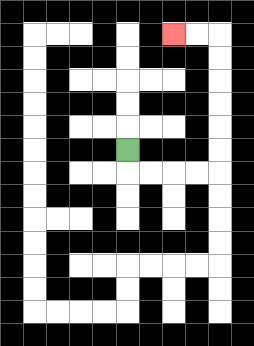{'start': '[5, 6]', 'end': '[7, 1]', 'path_directions': 'D,R,R,R,R,U,U,U,U,U,U,L,L', 'path_coordinates': '[[5, 6], [5, 7], [6, 7], [7, 7], [8, 7], [9, 7], [9, 6], [9, 5], [9, 4], [9, 3], [9, 2], [9, 1], [8, 1], [7, 1]]'}